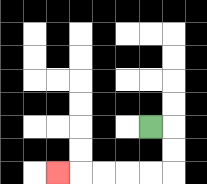{'start': '[6, 5]', 'end': '[2, 7]', 'path_directions': 'R,D,D,L,L,L,L,L', 'path_coordinates': '[[6, 5], [7, 5], [7, 6], [7, 7], [6, 7], [5, 7], [4, 7], [3, 7], [2, 7]]'}